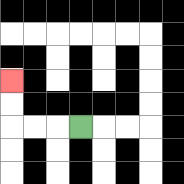{'start': '[3, 5]', 'end': '[0, 3]', 'path_directions': 'L,L,L,U,U', 'path_coordinates': '[[3, 5], [2, 5], [1, 5], [0, 5], [0, 4], [0, 3]]'}